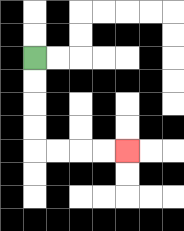{'start': '[1, 2]', 'end': '[5, 6]', 'path_directions': 'D,D,D,D,R,R,R,R', 'path_coordinates': '[[1, 2], [1, 3], [1, 4], [1, 5], [1, 6], [2, 6], [3, 6], [4, 6], [5, 6]]'}